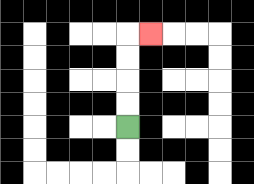{'start': '[5, 5]', 'end': '[6, 1]', 'path_directions': 'U,U,U,U,R', 'path_coordinates': '[[5, 5], [5, 4], [5, 3], [5, 2], [5, 1], [6, 1]]'}